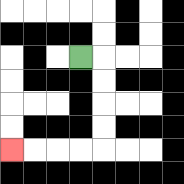{'start': '[3, 2]', 'end': '[0, 6]', 'path_directions': 'R,D,D,D,D,L,L,L,L', 'path_coordinates': '[[3, 2], [4, 2], [4, 3], [4, 4], [4, 5], [4, 6], [3, 6], [2, 6], [1, 6], [0, 6]]'}